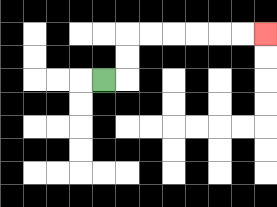{'start': '[4, 3]', 'end': '[11, 1]', 'path_directions': 'R,U,U,R,R,R,R,R,R', 'path_coordinates': '[[4, 3], [5, 3], [5, 2], [5, 1], [6, 1], [7, 1], [8, 1], [9, 1], [10, 1], [11, 1]]'}